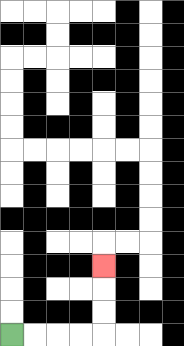{'start': '[0, 14]', 'end': '[4, 11]', 'path_directions': 'R,R,R,R,U,U,U', 'path_coordinates': '[[0, 14], [1, 14], [2, 14], [3, 14], [4, 14], [4, 13], [4, 12], [4, 11]]'}